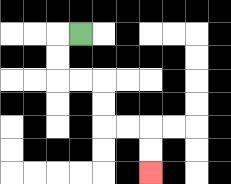{'start': '[3, 1]', 'end': '[6, 7]', 'path_directions': 'L,D,D,R,R,D,D,R,R,D,D', 'path_coordinates': '[[3, 1], [2, 1], [2, 2], [2, 3], [3, 3], [4, 3], [4, 4], [4, 5], [5, 5], [6, 5], [6, 6], [6, 7]]'}